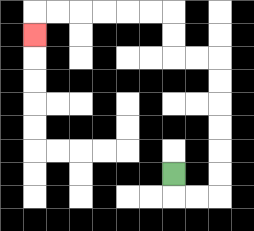{'start': '[7, 7]', 'end': '[1, 1]', 'path_directions': 'D,R,R,U,U,U,U,U,U,L,L,U,U,L,L,L,L,L,L,D', 'path_coordinates': '[[7, 7], [7, 8], [8, 8], [9, 8], [9, 7], [9, 6], [9, 5], [9, 4], [9, 3], [9, 2], [8, 2], [7, 2], [7, 1], [7, 0], [6, 0], [5, 0], [4, 0], [3, 0], [2, 0], [1, 0], [1, 1]]'}